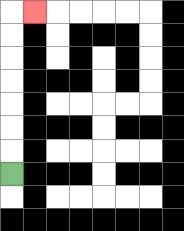{'start': '[0, 7]', 'end': '[1, 0]', 'path_directions': 'U,U,U,U,U,U,U,R', 'path_coordinates': '[[0, 7], [0, 6], [0, 5], [0, 4], [0, 3], [0, 2], [0, 1], [0, 0], [1, 0]]'}